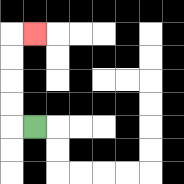{'start': '[1, 5]', 'end': '[1, 1]', 'path_directions': 'L,U,U,U,U,R', 'path_coordinates': '[[1, 5], [0, 5], [0, 4], [0, 3], [0, 2], [0, 1], [1, 1]]'}